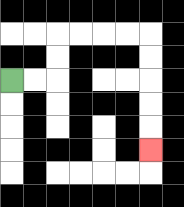{'start': '[0, 3]', 'end': '[6, 6]', 'path_directions': 'R,R,U,U,R,R,R,R,D,D,D,D,D', 'path_coordinates': '[[0, 3], [1, 3], [2, 3], [2, 2], [2, 1], [3, 1], [4, 1], [5, 1], [6, 1], [6, 2], [6, 3], [6, 4], [6, 5], [6, 6]]'}